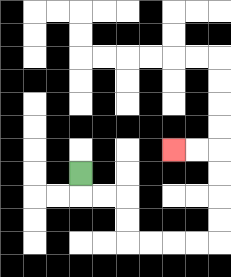{'start': '[3, 7]', 'end': '[7, 6]', 'path_directions': 'D,R,R,D,D,R,R,R,R,U,U,U,U,L,L', 'path_coordinates': '[[3, 7], [3, 8], [4, 8], [5, 8], [5, 9], [5, 10], [6, 10], [7, 10], [8, 10], [9, 10], [9, 9], [9, 8], [9, 7], [9, 6], [8, 6], [7, 6]]'}